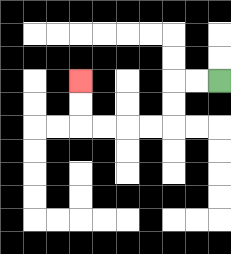{'start': '[9, 3]', 'end': '[3, 3]', 'path_directions': 'L,L,D,D,L,L,L,L,U,U', 'path_coordinates': '[[9, 3], [8, 3], [7, 3], [7, 4], [7, 5], [6, 5], [5, 5], [4, 5], [3, 5], [3, 4], [3, 3]]'}